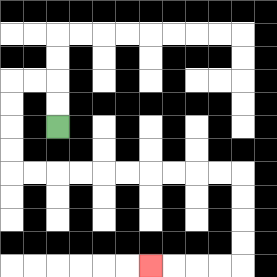{'start': '[2, 5]', 'end': '[6, 11]', 'path_directions': 'U,U,L,L,D,D,D,D,R,R,R,R,R,R,R,R,R,R,D,D,D,D,L,L,L,L', 'path_coordinates': '[[2, 5], [2, 4], [2, 3], [1, 3], [0, 3], [0, 4], [0, 5], [0, 6], [0, 7], [1, 7], [2, 7], [3, 7], [4, 7], [5, 7], [6, 7], [7, 7], [8, 7], [9, 7], [10, 7], [10, 8], [10, 9], [10, 10], [10, 11], [9, 11], [8, 11], [7, 11], [6, 11]]'}